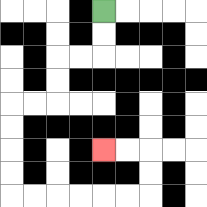{'start': '[4, 0]', 'end': '[4, 6]', 'path_directions': 'D,D,L,L,D,D,L,L,D,D,D,D,R,R,R,R,R,R,U,U,L,L', 'path_coordinates': '[[4, 0], [4, 1], [4, 2], [3, 2], [2, 2], [2, 3], [2, 4], [1, 4], [0, 4], [0, 5], [0, 6], [0, 7], [0, 8], [1, 8], [2, 8], [3, 8], [4, 8], [5, 8], [6, 8], [6, 7], [6, 6], [5, 6], [4, 6]]'}